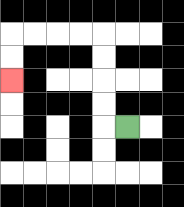{'start': '[5, 5]', 'end': '[0, 3]', 'path_directions': 'L,U,U,U,U,L,L,L,L,D,D', 'path_coordinates': '[[5, 5], [4, 5], [4, 4], [4, 3], [4, 2], [4, 1], [3, 1], [2, 1], [1, 1], [0, 1], [0, 2], [0, 3]]'}